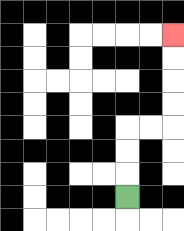{'start': '[5, 8]', 'end': '[7, 1]', 'path_directions': 'U,U,U,R,R,U,U,U,U', 'path_coordinates': '[[5, 8], [5, 7], [5, 6], [5, 5], [6, 5], [7, 5], [7, 4], [7, 3], [7, 2], [7, 1]]'}